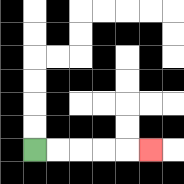{'start': '[1, 6]', 'end': '[6, 6]', 'path_directions': 'R,R,R,R,R', 'path_coordinates': '[[1, 6], [2, 6], [3, 6], [4, 6], [5, 6], [6, 6]]'}